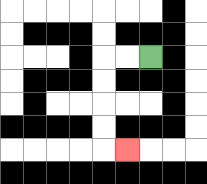{'start': '[6, 2]', 'end': '[5, 6]', 'path_directions': 'L,L,D,D,D,D,R', 'path_coordinates': '[[6, 2], [5, 2], [4, 2], [4, 3], [4, 4], [4, 5], [4, 6], [5, 6]]'}